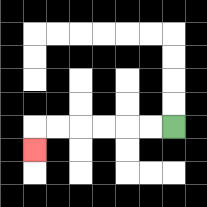{'start': '[7, 5]', 'end': '[1, 6]', 'path_directions': 'L,L,L,L,L,L,D', 'path_coordinates': '[[7, 5], [6, 5], [5, 5], [4, 5], [3, 5], [2, 5], [1, 5], [1, 6]]'}